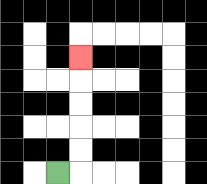{'start': '[2, 7]', 'end': '[3, 2]', 'path_directions': 'R,U,U,U,U,U', 'path_coordinates': '[[2, 7], [3, 7], [3, 6], [3, 5], [3, 4], [3, 3], [3, 2]]'}